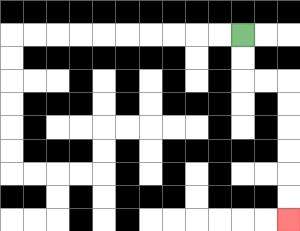{'start': '[10, 1]', 'end': '[12, 9]', 'path_directions': 'D,D,R,R,D,D,D,D,D,D', 'path_coordinates': '[[10, 1], [10, 2], [10, 3], [11, 3], [12, 3], [12, 4], [12, 5], [12, 6], [12, 7], [12, 8], [12, 9]]'}